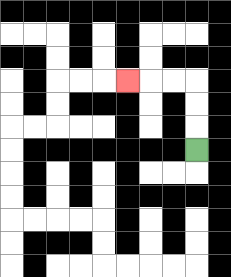{'start': '[8, 6]', 'end': '[5, 3]', 'path_directions': 'U,U,U,L,L,L', 'path_coordinates': '[[8, 6], [8, 5], [8, 4], [8, 3], [7, 3], [6, 3], [5, 3]]'}